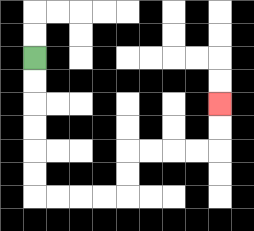{'start': '[1, 2]', 'end': '[9, 4]', 'path_directions': 'D,D,D,D,D,D,R,R,R,R,U,U,R,R,R,R,U,U', 'path_coordinates': '[[1, 2], [1, 3], [1, 4], [1, 5], [1, 6], [1, 7], [1, 8], [2, 8], [3, 8], [4, 8], [5, 8], [5, 7], [5, 6], [6, 6], [7, 6], [8, 6], [9, 6], [9, 5], [9, 4]]'}